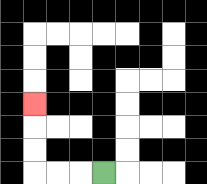{'start': '[4, 7]', 'end': '[1, 4]', 'path_directions': 'L,L,L,U,U,U', 'path_coordinates': '[[4, 7], [3, 7], [2, 7], [1, 7], [1, 6], [1, 5], [1, 4]]'}